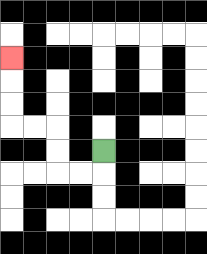{'start': '[4, 6]', 'end': '[0, 2]', 'path_directions': 'D,L,L,U,U,L,L,U,U,U', 'path_coordinates': '[[4, 6], [4, 7], [3, 7], [2, 7], [2, 6], [2, 5], [1, 5], [0, 5], [0, 4], [0, 3], [0, 2]]'}